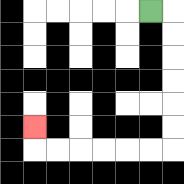{'start': '[6, 0]', 'end': '[1, 5]', 'path_directions': 'R,D,D,D,D,D,D,L,L,L,L,L,L,U', 'path_coordinates': '[[6, 0], [7, 0], [7, 1], [7, 2], [7, 3], [7, 4], [7, 5], [7, 6], [6, 6], [5, 6], [4, 6], [3, 6], [2, 6], [1, 6], [1, 5]]'}